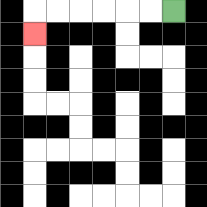{'start': '[7, 0]', 'end': '[1, 1]', 'path_directions': 'L,L,L,L,L,L,D', 'path_coordinates': '[[7, 0], [6, 0], [5, 0], [4, 0], [3, 0], [2, 0], [1, 0], [1, 1]]'}